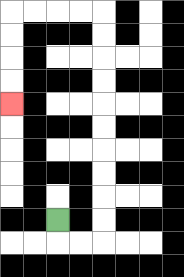{'start': '[2, 9]', 'end': '[0, 4]', 'path_directions': 'D,R,R,U,U,U,U,U,U,U,U,U,U,L,L,L,L,D,D,D,D', 'path_coordinates': '[[2, 9], [2, 10], [3, 10], [4, 10], [4, 9], [4, 8], [4, 7], [4, 6], [4, 5], [4, 4], [4, 3], [4, 2], [4, 1], [4, 0], [3, 0], [2, 0], [1, 0], [0, 0], [0, 1], [0, 2], [0, 3], [0, 4]]'}